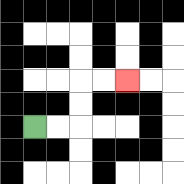{'start': '[1, 5]', 'end': '[5, 3]', 'path_directions': 'R,R,U,U,R,R', 'path_coordinates': '[[1, 5], [2, 5], [3, 5], [3, 4], [3, 3], [4, 3], [5, 3]]'}